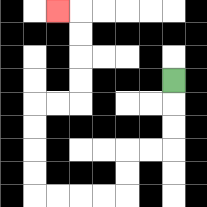{'start': '[7, 3]', 'end': '[2, 0]', 'path_directions': 'D,D,D,L,L,D,D,L,L,L,L,U,U,U,U,R,R,U,U,U,U,L', 'path_coordinates': '[[7, 3], [7, 4], [7, 5], [7, 6], [6, 6], [5, 6], [5, 7], [5, 8], [4, 8], [3, 8], [2, 8], [1, 8], [1, 7], [1, 6], [1, 5], [1, 4], [2, 4], [3, 4], [3, 3], [3, 2], [3, 1], [3, 0], [2, 0]]'}